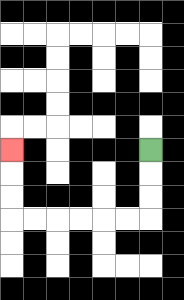{'start': '[6, 6]', 'end': '[0, 6]', 'path_directions': 'D,D,D,L,L,L,L,L,L,U,U,U', 'path_coordinates': '[[6, 6], [6, 7], [6, 8], [6, 9], [5, 9], [4, 9], [3, 9], [2, 9], [1, 9], [0, 9], [0, 8], [0, 7], [0, 6]]'}